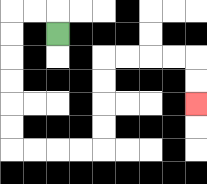{'start': '[2, 1]', 'end': '[8, 4]', 'path_directions': 'U,L,L,D,D,D,D,D,D,R,R,R,R,U,U,U,U,R,R,R,R,D,D', 'path_coordinates': '[[2, 1], [2, 0], [1, 0], [0, 0], [0, 1], [0, 2], [0, 3], [0, 4], [0, 5], [0, 6], [1, 6], [2, 6], [3, 6], [4, 6], [4, 5], [4, 4], [4, 3], [4, 2], [5, 2], [6, 2], [7, 2], [8, 2], [8, 3], [8, 4]]'}